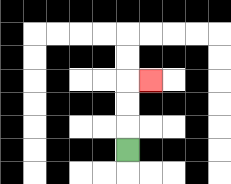{'start': '[5, 6]', 'end': '[6, 3]', 'path_directions': 'U,U,U,R', 'path_coordinates': '[[5, 6], [5, 5], [5, 4], [5, 3], [6, 3]]'}